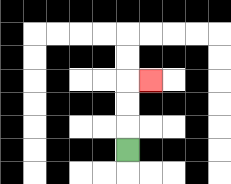{'start': '[5, 6]', 'end': '[6, 3]', 'path_directions': 'U,U,U,R', 'path_coordinates': '[[5, 6], [5, 5], [5, 4], [5, 3], [6, 3]]'}